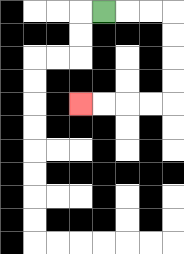{'start': '[4, 0]', 'end': '[3, 4]', 'path_directions': 'R,R,R,D,D,D,D,L,L,L,L', 'path_coordinates': '[[4, 0], [5, 0], [6, 0], [7, 0], [7, 1], [7, 2], [7, 3], [7, 4], [6, 4], [5, 4], [4, 4], [3, 4]]'}